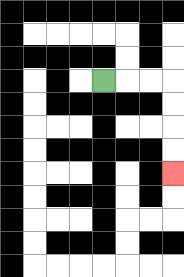{'start': '[4, 3]', 'end': '[7, 7]', 'path_directions': 'R,R,R,D,D,D,D', 'path_coordinates': '[[4, 3], [5, 3], [6, 3], [7, 3], [7, 4], [7, 5], [7, 6], [7, 7]]'}